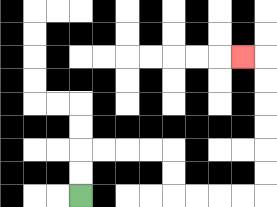{'start': '[3, 8]', 'end': '[10, 2]', 'path_directions': 'U,U,R,R,R,R,D,D,R,R,R,R,U,U,U,U,U,U,L', 'path_coordinates': '[[3, 8], [3, 7], [3, 6], [4, 6], [5, 6], [6, 6], [7, 6], [7, 7], [7, 8], [8, 8], [9, 8], [10, 8], [11, 8], [11, 7], [11, 6], [11, 5], [11, 4], [11, 3], [11, 2], [10, 2]]'}